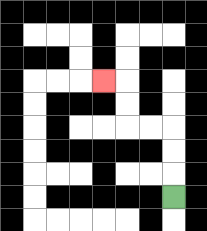{'start': '[7, 8]', 'end': '[4, 3]', 'path_directions': 'U,U,U,L,L,U,U,L', 'path_coordinates': '[[7, 8], [7, 7], [7, 6], [7, 5], [6, 5], [5, 5], [5, 4], [5, 3], [4, 3]]'}